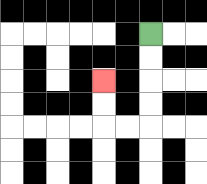{'start': '[6, 1]', 'end': '[4, 3]', 'path_directions': 'D,D,D,D,L,L,U,U', 'path_coordinates': '[[6, 1], [6, 2], [6, 3], [6, 4], [6, 5], [5, 5], [4, 5], [4, 4], [4, 3]]'}